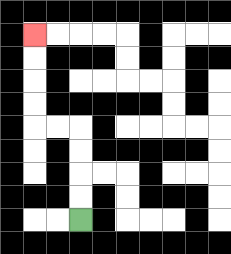{'start': '[3, 9]', 'end': '[1, 1]', 'path_directions': 'U,U,U,U,L,L,U,U,U,U', 'path_coordinates': '[[3, 9], [3, 8], [3, 7], [3, 6], [3, 5], [2, 5], [1, 5], [1, 4], [1, 3], [1, 2], [1, 1]]'}